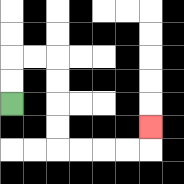{'start': '[0, 4]', 'end': '[6, 5]', 'path_directions': 'U,U,R,R,D,D,D,D,R,R,R,R,U', 'path_coordinates': '[[0, 4], [0, 3], [0, 2], [1, 2], [2, 2], [2, 3], [2, 4], [2, 5], [2, 6], [3, 6], [4, 6], [5, 6], [6, 6], [6, 5]]'}